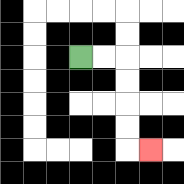{'start': '[3, 2]', 'end': '[6, 6]', 'path_directions': 'R,R,D,D,D,D,R', 'path_coordinates': '[[3, 2], [4, 2], [5, 2], [5, 3], [5, 4], [5, 5], [5, 6], [6, 6]]'}